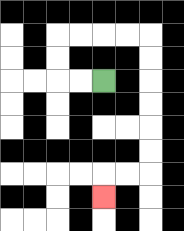{'start': '[4, 3]', 'end': '[4, 8]', 'path_directions': 'L,L,U,U,R,R,R,R,D,D,D,D,D,D,L,L,D', 'path_coordinates': '[[4, 3], [3, 3], [2, 3], [2, 2], [2, 1], [3, 1], [4, 1], [5, 1], [6, 1], [6, 2], [6, 3], [6, 4], [6, 5], [6, 6], [6, 7], [5, 7], [4, 7], [4, 8]]'}